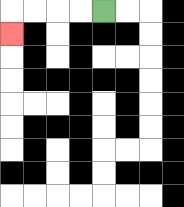{'start': '[4, 0]', 'end': '[0, 1]', 'path_directions': 'L,L,L,L,D', 'path_coordinates': '[[4, 0], [3, 0], [2, 0], [1, 0], [0, 0], [0, 1]]'}